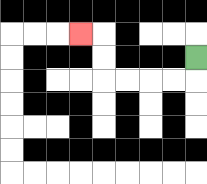{'start': '[8, 2]', 'end': '[3, 1]', 'path_directions': 'D,L,L,L,L,U,U,L', 'path_coordinates': '[[8, 2], [8, 3], [7, 3], [6, 3], [5, 3], [4, 3], [4, 2], [4, 1], [3, 1]]'}